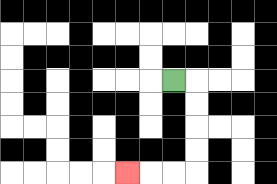{'start': '[7, 3]', 'end': '[5, 7]', 'path_directions': 'R,D,D,D,D,L,L,L', 'path_coordinates': '[[7, 3], [8, 3], [8, 4], [8, 5], [8, 6], [8, 7], [7, 7], [6, 7], [5, 7]]'}